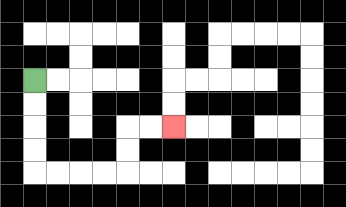{'start': '[1, 3]', 'end': '[7, 5]', 'path_directions': 'D,D,D,D,R,R,R,R,U,U,R,R', 'path_coordinates': '[[1, 3], [1, 4], [1, 5], [1, 6], [1, 7], [2, 7], [3, 7], [4, 7], [5, 7], [5, 6], [5, 5], [6, 5], [7, 5]]'}